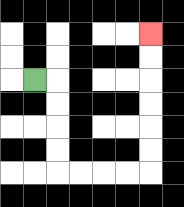{'start': '[1, 3]', 'end': '[6, 1]', 'path_directions': 'R,D,D,D,D,R,R,R,R,U,U,U,U,U,U', 'path_coordinates': '[[1, 3], [2, 3], [2, 4], [2, 5], [2, 6], [2, 7], [3, 7], [4, 7], [5, 7], [6, 7], [6, 6], [6, 5], [6, 4], [6, 3], [6, 2], [6, 1]]'}